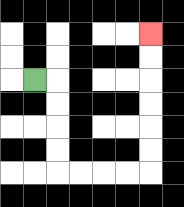{'start': '[1, 3]', 'end': '[6, 1]', 'path_directions': 'R,D,D,D,D,R,R,R,R,U,U,U,U,U,U', 'path_coordinates': '[[1, 3], [2, 3], [2, 4], [2, 5], [2, 6], [2, 7], [3, 7], [4, 7], [5, 7], [6, 7], [6, 6], [6, 5], [6, 4], [6, 3], [6, 2], [6, 1]]'}